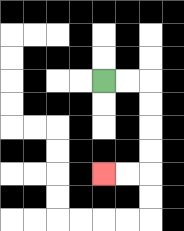{'start': '[4, 3]', 'end': '[4, 7]', 'path_directions': 'R,R,D,D,D,D,L,L', 'path_coordinates': '[[4, 3], [5, 3], [6, 3], [6, 4], [6, 5], [6, 6], [6, 7], [5, 7], [4, 7]]'}